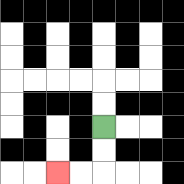{'start': '[4, 5]', 'end': '[2, 7]', 'path_directions': 'D,D,L,L', 'path_coordinates': '[[4, 5], [4, 6], [4, 7], [3, 7], [2, 7]]'}